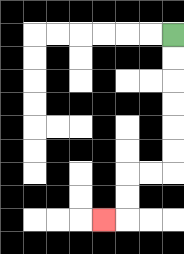{'start': '[7, 1]', 'end': '[4, 9]', 'path_directions': 'D,D,D,D,D,D,L,L,D,D,L', 'path_coordinates': '[[7, 1], [7, 2], [7, 3], [7, 4], [7, 5], [7, 6], [7, 7], [6, 7], [5, 7], [5, 8], [5, 9], [4, 9]]'}